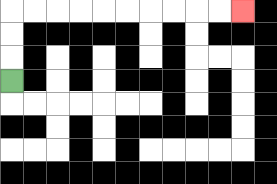{'start': '[0, 3]', 'end': '[10, 0]', 'path_directions': 'U,U,U,R,R,R,R,R,R,R,R,R,R', 'path_coordinates': '[[0, 3], [0, 2], [0, 1], [0, 0], [1, 0], [2, 0], [3, 0], [4, 0], [5, 0], [6, 0], [7, 0], [8, 0], [9, 0], [10, 0]]'}